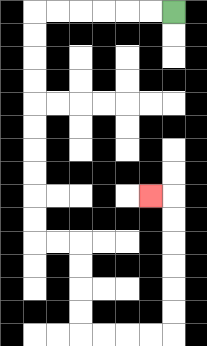{'start': '[7, 0]', 'end': '[6, 8]', 'path_directions': 'L,L,L,L,L,L,D,D,D,D,D,D,D,D,D,D,R,R,D,D,D,D,R,R,R,R,U,U,U,U,U,U,L', 'path_coordinates': '[[7, 0], [6, 0], [5, 0], [4, 0], [3, 0], [2, 0], [1, 0], [1, 1], [1, 2], [1, 3], [1, 4], [1, 5], [1, 6], [1, 7], [1, 8], [1, 9], [1, 10], [2, 10], [3, 10], [3, 11], [3, 12], [3, 13], [3, 14], [4, 14], [5, 14], [6, 14], [7, 14], [7, 13], [7, 12], [7, 11], [7, 10], [7, 9], [7, 8], [6, 8]]'}